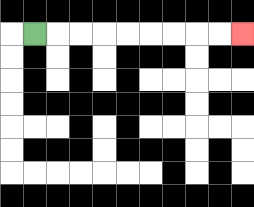{'start': '[1, 1]', 'end': '[10, 1]', 'path_directions': 'R,R,R,R,R,R,R,R,R', 'path_coordinates': '[[1, 1], [2, 1], [3, 1], [4, 1], [5, 1], [6, 1], [7, 1], [8, 1], [9, 1], [10, 1]]'}